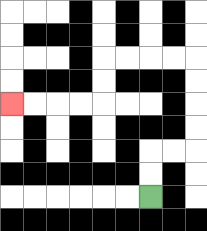{'start': '[6, 8]', 'end': '[0, 4]', 'path_directions': 'U,U,R,R,U,U,U,U,L,L,L,L,D,D,L,L,L,L', 'path_coordinates': '[[6, 8], [6, 7], [6, 6], [7, 6], [8, 6], [8, 5], [8, 4], [8, 3], [8, 2], [7, 2], [6, 2], [5, 2], [4, 2], [4, 3], [4, 4], [3, 4], [2, 4], [1, 4], [0, 4]]'}